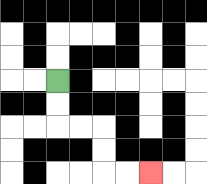{'start': '[2, 3]', 'end': '[6, 7]', 'path_directions': 'D,D,R,R,D,D,R,R', 'path_coordinates': '[[2, 3], [2, 4], [2, 5], [3, 5], [4, 5], [4, 6], [4, 7], [5, 7], [6, 7]]'}